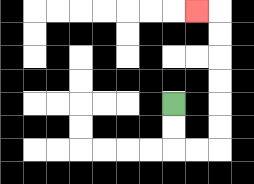{'start': '[7, 4]', 'end': '[8, 0]', 'path_directions': 'D,D,R,R,U,U,U,U,U,U,L', 'path_coordinates': '[[7, 4], [7, 5], [7, 6], [8, 6], [9, 6], [9, 5], [9, 4], [9, 3], [9, 2], [9, 1], [9, 0], [8, 0]]'}